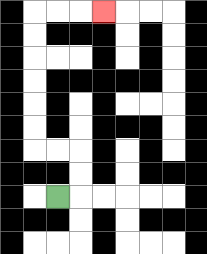{'start': '[2, 8]', 'end': '[4, 0]', 'path_directions': 'R,U,U,L,L,U,U,U,U,U,U,R,R,R', 'path_coordinates': '[[2, 8], [3, 8], [3, 7], [3, 6], [2, 6], [1, 6], [1, 5], [1, 4], [1, 3], [1, 2], [1, 1], [1, 0], [2, 0], [3, 0], [4, 0]]'}